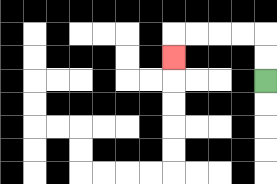{'start': '[11, 3]', 'end': '[7, 2]', 'path_directions': 'U,U,L,L,L,L,D', 'path_coordinates': '[[11, 3], [11, 2], [11, 1], [10, 1], [9, 1], [8, 1], [7, 1], [7, 2]]'}